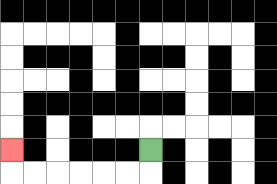{'start': '[6, 6]', 'end': '[0, 6]', 'path_directions': 'D,L,L,L,L,L,L,U', 'path_coordinates': '[[6, 6], [6, 7], [5, 7], [4, 7], [3, 7], [2, 7], [1, 7], [0, 7], [0, 6]]'}